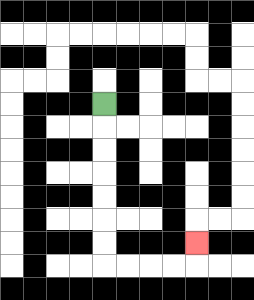{'start': '[4, 4]', 'end': '[8, 10]', 'path_directions': 'D,D,D,D,D,D,D,R,R,R,R,U', 'path_coordinates': '[[4, 4], [4, 5], [4, 6], [4, 7], [4, 8], [4, 9], [4, 10], [4, 11], [5, 11], [6, 11], [7, 11], [8, 11], [8, 10]]'}